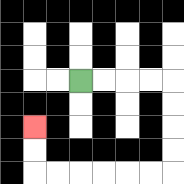{'start': '[3, 3]', 'end': '[1, 5]', 'path_directions': 'R,R,R,R,D,D,D,D,L,L,L,L,L,L,U,U', 'path_coordinates': '[[3, 3], [4, 3], [5, 3], [6, 3], [7, 3], [7, 4], [7, 5], [7, 6], [7, 7], [6, 7], [5, 7], [4, 7], [3, 7], [2, 7], [1, 7], [1, 6], [1, 5]]'}